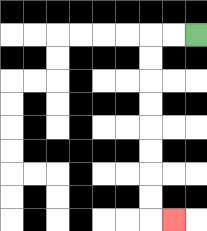{'start': '[8, 1]', 'end': '[7, 9]', 'path_directions': 'L,L,D,D,D,D,D,D,D,D,R', 'path_coordinates': '[[8, 1], [7, 1], [6, 1], [6, 2], [6, 3], [6, 4], [6, 5], [6, 6], [6, 7], [6, 8], [6, 9], [7, 9]]'}